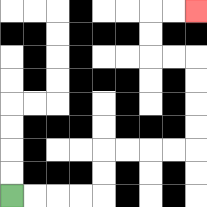{'start': '[0, 8]', 'end': '[8, 0]', 'path_directions': 'R,R,R,R,U,U,R,R,R,R,U,U,U,U,L,L,U,U,R,R', 'path_coordinates': '[[0, 8], [1, 8], [2, 8], [3, 8], [4, 8], [4, 7], [4, 6], [5, 6], [6, 6], [7, 6], [8, 6], [8, 5], [8, 4], [8, 3], [8, 2], [7, 2], [6, 2], [6, 1], [6, 0], [7, 0], [8, 0]]'}